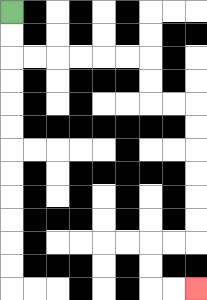{'start': '[0, 0]', 'end': '[8, 12]', 'path_directions': 'D,D,R,R,R,R,R,R,D,D,R,R,D,D,D,D,D,D,L,L,D,D,R,R', 'path_coordinates': '[[0, 0], [0, 1], [0, 2], [1, 2], [2, 2], [3, 2], [4, 2], [5, 2], [6, 2], [6, 3], [6, 4], [7, 4], [8, 4], [8, 5], [8, 6], [8, 7], [8, 8], [8, 9], [8, 10], [7, 10], [6, 10], [6, 11], [6, 12], [7, 12], [8, 12]]'}